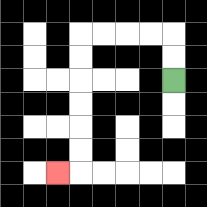{'start': '[7, 3]', 'end': '[2, 7]', 'path_directions': 'U,U,L,L,L,L,D,D,D,D,D,D,L', 'path_coordinates': '[[7, 3], [7, 2], [7, 1], [6, 1], [5, 1], [4, 1], [3, 1], [3, 2], [3, 3], [3, 4], [3, 5], [3, 6], [3, 7], [2, 7]]'}